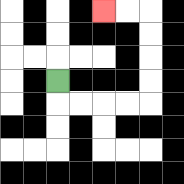{'start': '[2, 3]', 'end': '[4, 0]', 'path_directions': 'D,R,R,R,R,U,U,U,U,L,L', 'path_coordinates': '[[2, 3], [2, 4], [3, 4], [4, 4], [5, 4], [6, 4], [6, 3], [6, 2], [6, 1], [6, 0], [5, 0], [4, 0]]'}